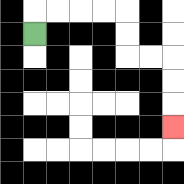{'start': '[1, 1]', 'end': '[7, 5]', 'path_directions': 'U,R,R,R,R,D,D,R,R,D,D,D', 'path_coordinates': '[[1, 1], [1, 0], [2, 0], [3, 0], [4, 0], [5, 0], [5, 1], [5, 2], [6, 2], [7, 2], [7, 3], [7, 4], [7, 5]]'}